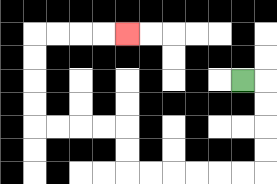{'start': '[10, 3]', 'end': '[5, 1]', 'path_directions': 'R,D,D,D,D,L,L,L,L,L,L,U,U,L,L,L,L,U,U,U,U,R,R,R,R', 'path_coordinates': '[[10, 3], [11, 3], [11, 4], [11, 5], [11, 6], [11, 7], [10, 7], [9, 7], [8, 7], [7, 7], [6, 7], [5, 7], [5, 6], [5, 5], [4, 5], [3, 5], [2, 5], [1, 5], [1, 4], [1, 3], [1, 2], [1, 1], [2, 1], [3, 1], [4, 1], [5, 1]]'}